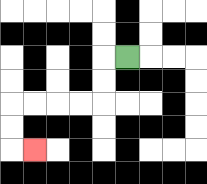{'start': '[5, 2]', 'end': '[1, 6]', 'path_directions': 'L,D,D,L,L,L,L,D,D,R', 'path_coordinates': '[[5, 2], [4, 2], [4, 3], [4, 4], [3, 4], [2, 4], [1, 4], [0, 4], [0, 5], [0, 6], [1, 6]]'}